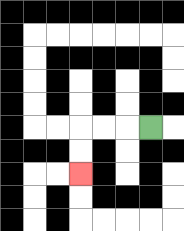{'start': '[6, 5]', 'end': '[3, 7]', 'path_directions': 'L,L,L,D,D', 'path_coordinates': '[[6, 5], [5, 5], [4, 5], [3, 5], [3, 6], [3, 7]]'}